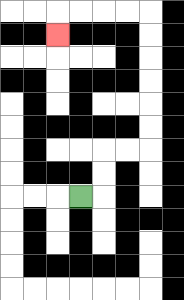{'start': '[3, 8]', 'end': '[2, 1]', 'path_directions': 'R,U,U,R,R,U,U,U,U,U,U,L,L,L,L,D', 'path_coordinates': '[[3, 8], [4, 8], [4, 7], [4, 6], [5, 6], [6, 6], [6, 5], [6, 4], [6, 3], [6, 2], [6, 1], [6, 0], [5, 0], [4, 0], [3, 0], [2, 0], [2, 1]]'}